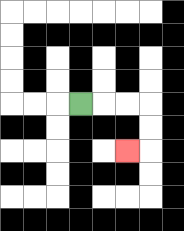{'start': '[3, 4]', 'end': '[5, 6]', 'path_directions': 'R,R,R,D,D,L', 'path_coordinates': '[[3, 4], [4, 4], [5, 4], [6, 4], [6, 5], [6, 6], [5, 6]]'}